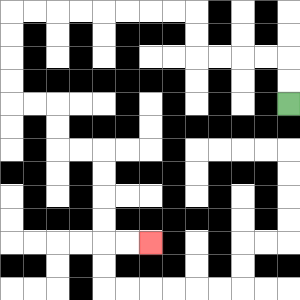{'start': '[12, 4]', 'end': '[6, 10]', 'path_directions': 'U,U,L,L,L,L,U,U,L,L,L,L,L,L,L,L,D,D,D,D,R,R,D,D,R,R,D,D,D,D,R,R', 'path_coordinates': '[[12, 4], [12, 3], [12, 2], [11, 2], [10, 2], [9, 2], [8, 2], [8, 1], [8, 0], [7, 0], [6, 0], [5, 0], [4, 0], [3, 0], [2, 0], [1, 0], [0, 0], [0, 1], [0, 2], [0, 3], [0, 4], [1, 4], [2, 4], [2, 5], [2, 6], [3, 6], [4, 6], [4, 7], [4, 8], [4, 9], [4, 10], [5, 10], [6, 10]]'}